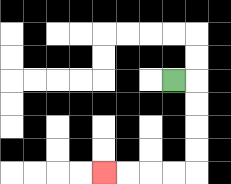{'start': '[7, 3]', 'end': '[4, 7]', 'path_directions': 'R,D,D,D,D,L,L,L,L', 'path_coordinates': '[[7, 3], [8, 3], [8, 4], [8, 5], [8, 6], [8, 7], [7, 7], [6, 7], [5, 7], [4, 7]]'}